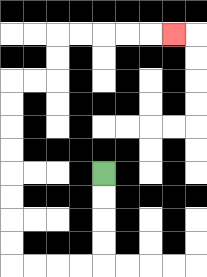{'start': '[4, 7]', 'end': '[7, 1]', 'path_directions': 'D,D,D,D,L,L,L,L,U,U,U,U,U,U,U,U,R,R,U,U,R,R,R,R,R', 'path_coordinates': '[[4, 7], [4, 8], [4, 9], [4, 10], [4, 11], [3, 11], [2, 11], [1, 11], [0, 11], [0, 10], [0, 9], [0, 8], [0, 7], [0, 6], [0, 5], [0, 4], [0, 3], [1, 3], [2, 3], [2, 2], [2, 1], [3, 1], [4, 1], [5, 1], [6, 1], [7, 1]]'}